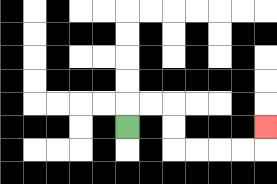{'start': '[5, 5]', 'end': '[11, 5]', 'path_directions': 'U,R,R,D,D,R,R,R,R,U', 'path_coordinates': '[[5, 5], [5, 4], [6, 4], [7, 4], [7, 5], [7, 6], [8, 6], [9, 6], [10, 6], [11, 6], [11, 5]]'}